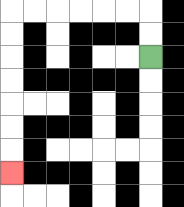{'start': '[6, 2]', 'end': '[0, 7]', 'path_directions': 'U,U,L,L,L,L,L,L,D,D,D,D,D,D,D', 'path_coordinates': '[[6, 2], [6, 1], [6, 0], [5, 0], [4, 0], [3, 0], [2, 0], [1, 0], [0, 0], [0, 1], [0, 2], [0, 3], [0, 4], [0, 5], [0, 6], [0, 7]]'}